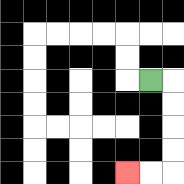{'start': '[6, 3]', 'end': '[5, 7]', 'path_directions': 'R,D,D,D,D,L,L', 'path_coordinates': '[[6, 3], [7, 3], [7, 4], [7, 5], [7, 6], [7, 7], [6, 7], [5, 7]]'}